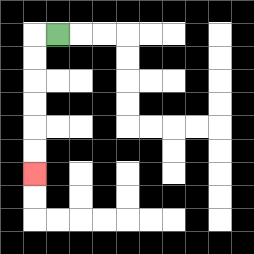{'start': '[2, 1]', 'end': '[1, 7]', 'path_directions': 'L,D,D,D,D,D,D', 'path_coordinates': '[[2, 1], [1, 1], [1, 2], [1, 3], [1, 4], [1, 5], [1, 6], [1, 7]]'}